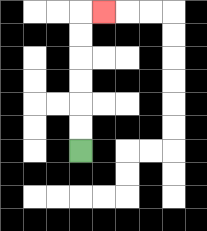{'start': '[3, 6]', 'end': '[4, 0]', 'path_directions': 'U,U,U,U,U,U,R', 'path_coordinates': '[[3, 6], [3, 5], [3, 4], [3, 3], [3, 2], [3, 1], [3, 0], [4, 0]]'}